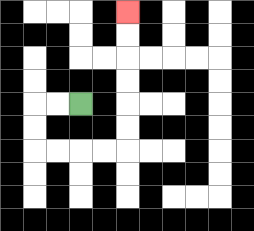{'start': '[3, 4]', 'end': '[5, 0]', 'path_directions': 'L,L,D,D,R,R,R,R,U,U,U,U,U,U', 'path_coordinates': '[[3, 4], [2, 4], [1, 4], [1, 5], [1, 6], [2, 6], [3, 6], [4, 6], [5, 6], [5, 5], [5, 4], [5, 3], [5, 2], [5, 1], [5, 0]]'}